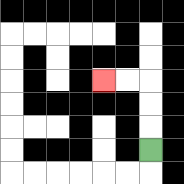{'start': '[6, 6]', 'end': '[4, 3]', 'path_directions': 'U,U,U,L,L', 'path_coordinates': '[[6, 6], [6, 5], [6, 4], [6, 3], [5, 3], [4, 3]]'}